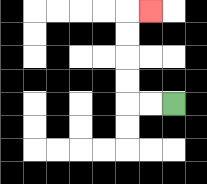{'start': '[7, 4]', 'end': '[6, 0]', 'path_directions': 'L,L,U,U,U,U,R', 'path_coordinates': '[[7, 4], [6, 4], [5, 4], [5, 3], [5, 2], [5, 1], [5, 0], [6, 0]]'}